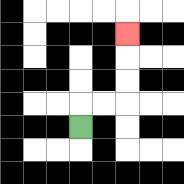{'start': '[3, 5]', 'end': '[5, 1]', 'path_directions': 'U,R,R,U,U,U', 'path_coordinates': '[[3, 5], [3, 4], [4, 4], [5, 4], [5, 3], [5, 2], [5, 1]]'}